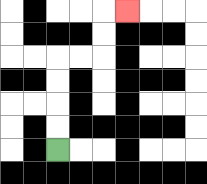{'start': '[2, 6]', 'end': '[5, 0]', 'path_directions': 'U,U,U,U,R,R,U,U,R', 'path_coordinates': '[[2, 6], [2, 5], [2, 4], [2, 3], [2, 2], [3, 2], [4, 2], [4, 1], [4, 0], [5, 0]]'}